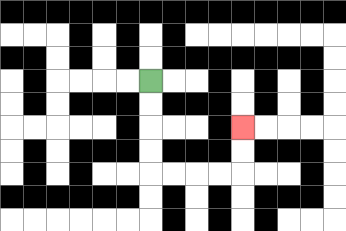{'start': '[6, 3]', 'end': '[10, 5]', 'path_directions': 'D,D,D,D,R,R,R,R,U,U', 'path_coordinates': '[[6, 3], [6, 4], [6, 5], [6, 6], [6, 7], [7, 7], [8, 7], [9, 7], [10, 7], [10, 6], [10, 5]]'}